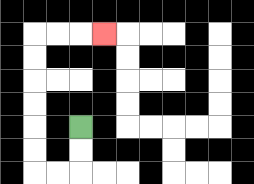{'start': '[3, 5]', 'end': '[4, 1]', 'path_directions': 'D,D,L,L,U,U,U,U,U,U,R,R,R', 'path_coordinates': '[[3, 5], [3, 6], [3, 7], [2, 7], [1, 7], [1, 6], [1, 5], [1, 4], [1, 3], [1, 2], [1, 1], [2, 1], [3, 1], [4, 1]]'}